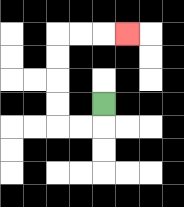{'start': '[4, 4]', 'end': '[5, 1]', 'path_directions': 'D,L,L,U,U,U,U,R,R,R', 'path_coordinates': '[[4, 4], [4, 5], [3, 5], [2, 5], [2, 4], [2, 3], [2, 2], [2, 1], [3, 1], [4, 1], [5, 1]]'}